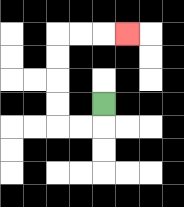{'start': '[4, 4]', 'end': '[5, 1]', 'path_directions': 'D,L,L,U,U,U,U,R,R,R', 'path_coordinates': '[[4, 4], [4, 5], [3, 5], [2, 5], [2, 4], [2, 3], [2, 2], [2, 1], [3, 1], [4, 1], [5, 1]]'}